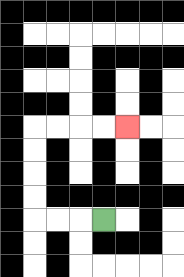{'start': '[4, 9]', 'end': '[5, 5]', 'path_directions': 'L,L,L,U,U,U,U,R,R,R,R', 'path_coordinates': '[[4, 9], [3, 9], [2, 9], [1, 9], [1, 8], [1, 7], [1, 6], [1, 5], [2, 5], [3, 5], [4, 5], [5, 5]]'}